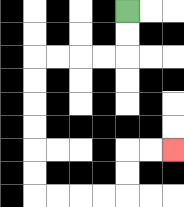{'start': '[5, 0]', 'end': '[7, 6]', 'path_directions': 'D,D,L,L,L,L,D,D,D,D,D,D,R,R,R,R,U,U,R,R', 'path_coordinates': '[[5, 0], [5, 1], [5, 2], [4, 2], [3, 2], [2, 2], [1, 2], [1, 3], [1, 4], [1, 5], [1, 6], [1, 7], [1, 8], [2, 8], [3, 8], [4, 8], [5, 8], [5, 7], [5, 6], [6, 6], [7, 6]]'}